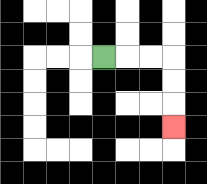{'start': '[4, 2]', 'end': '[7, 5]', 'path_directions': 'R,R,R,D,D,D', 'path_coordinates': '[[4, 2], [5, 2], [6, 2], [7, 2], [7, 3], [7, 4], [7, 5]]'}